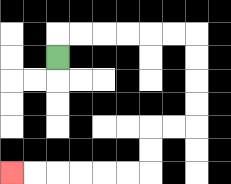{'start': '[2, 2]', 'end': '[0, 7]', 'path_directions': 'U,R,R,R,R,R,R,D,D,D,D,L,L,D,D,L,L,L,L,L,L', 'path_coordinates': '[[2, 2], [2, 1], [3, 1], [4, 1], [5, 1], [6, 1], [7, 1], [8, 1], [8, 2], [8, 3], [8, 4], [8, 5], [7, 5], [6, 5], [6, 6], [6, 7], [5, 7], [4, 7], [3, 7], [2, 7], [1, 7], [0, 7]]'}